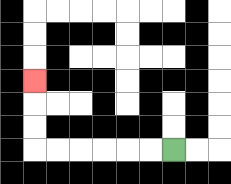{'start': '[7, 6]', 'end': '[1, 3]', 'path_directions': 'L,L,L,L,L,L,U,U,U', 'path_coordinates': '[[7, 6], [6, 6], [5, 6], [4, 6], [3, 6], [2, 6], [1, 6], [1, 5], [1, 4], [1, 3]]'}